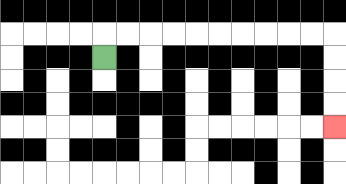{'start': '[4, 2]', 'end': '[14, 5]', 'path_directions': 'U,R,R,R,R,R,R,R,R,R,R,D,D,D,D', 'path_coordinates': '[[4, 2], [4, 1], [5, 1], [6, 1], [7, 1], [8, 1], [9, 1], [10, 1], [11, 1], [12, 1], [13, 1], [14, 1], [14, 2], [14, 3], [14, 4], [14, 5]]'}